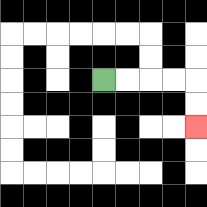{'start': '[4, 3]', 'end': '[8, 5]', 'path_directions': 'R,R,R,R,D,D', 'path_coordinates': '[[4, 3], [5, 3], [6, 3], [7, 3], [8, 3], [8, 4], [8, 5]]'}